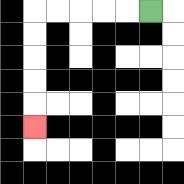{'start': '[6, 0]', 'end': '[1, 5]', 'path_directions': 'L,L,L,L,L,D,D,D,D,D', 'path_coordinates': '[[6, 0], [5, 0], [4, 0], [3, 0], [2, 0], [1, 0], [1, 1], [1, 2], [1, 3], [1, 4], [1, 5]]'}